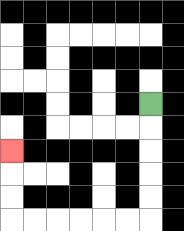{'start': '[6, 4]', 'end': '[0, 6]', 'path_directions': 'D,D,D,D,D,L,L,L,L,L,L,U,U,U', 'path_coordinates': '[[6, 4], [6, 5], [6, 6], [6, 7], [6, 8], [6, 9], [5, 9], [4, 9], [3, 9], [2, 9], [1, 9], [0, 9], [0, 8], [0, 7], [0, 6]]'}